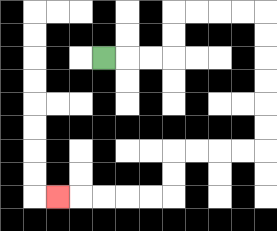{'start': '[4, 2]', 'end': '[2, 8]', 'path_directions': 'R,R,R,U,U,R,R,R,R,D,D,D,D,D,D,L,L,L,L,D,D,L,L,L,L,L', 'path_coordinates': '[[4, 2], [5, 2], [6, 2], [7, 2], [7, 1], [7, 0], [8, 0], [9, 0], [10, 0], [11, 0], [11, 1], [11, 2], [11, 3], [11, 4], [11, 5], [11, 6], [10, 6], [9, 6], [8, 6], [7, 6], [7, 7], [7, 8], [6, 8], [5, 8], [4, 8], [3, 8], [2, 8]]'}